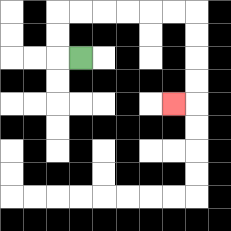{'start': '[3, 2]', 'end': '[7, 4]', 'path_directions': 'L,U,U,R,R,R,R,R,R,D,D,D,D,L', 'path_coordinates': '[[3, 2], [2, 2], [2, 1], [2, 0], [3, 0], [4, 0], [5, 0], [6, 0], [7, 0], [8, 0], [8, 1], [8, 2], [8, 3], [8, 4], [7, 4]]'}